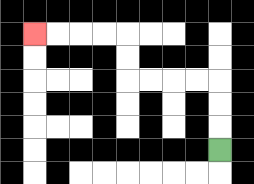{'start': '[9, 6]', 'end': '[1, 1]', 'path_directions': 'U,U,U,L,L,L,L,U,U,L,L,L,L', 'path_coordinates': '[[9, 6], [9, 5], [9, 4], [9, 3], [8, 3], [7, 3], [6, 3], [5, 3], [5, 2], [5, 1], [4, 1], [3, 1], [2, 1], [1, 1]]'}